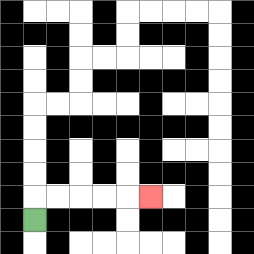{'start': '[1, 9]', 'end': '[6, 8]', 'path_directions': 'U,R,R,R,R,R', 'path_coordinates': '[[1, 9], [1, 8], [2, 8], [3, 8], [4, 8], [5, 8], [6, 8]]'}